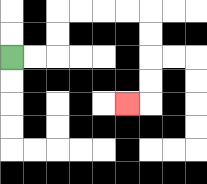{'start': '[0, 2]', 'end': '[5, 4]', 'path_directions': 'R,R,U,U,R,R,R,R,D,D,D,D,L', 'path_coordinates': '[[0, 2], [1, 2], [2, 2], [2, 1], [2, 0], [3, 0], [4, 0], [5, 0], [6, 0], [6, 1], [6, 2], [6, 3], [6, 4], [5, 4]]'}